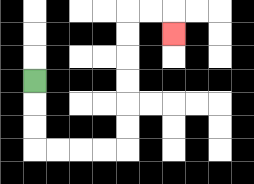{'start': '[1, 3]', 'end': '[7, 1]', 'path_directions': 'D,D,D,R,R,R,R,U,U,U,U,U,U,R,R,D', 'path_coordinates': '[[1, 3], [1, 4], [1, 5], [1, 6], [2, 6], [3, 6], [4, 6], [5, 6], [5, 5], [5, 4], [5, 3], [5, 2], [5, 1], [5, 0], [6, 0], [7, 0], [7, 1]]'}